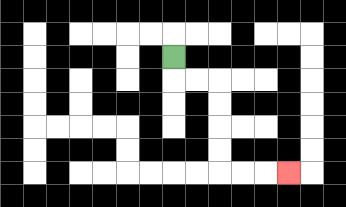{'start': '[7, 2]', 'end': '[12, 7]', 'path_directions': 'D,R,R,D,D,D,D,R,R,R', 'path_coordinates': '[[7, 2], [7, 3], [8, 3], [9, 3], [9, 4], [9, 5], [9, 6], [9, 7], [10, 7], [11, 7], [12, 7]]'}